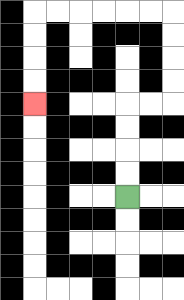{'start': '[5, 8]', 'end': '[1, 4]', 'path_directions': 'U,U,U,U,R,R,U,U,U,U,L,L,L,L,L,L,D,D,D,D', 'path_coordinates': '[[5, 8], [5, 7], [5, 6], [5, 5], [5, 4], [6, 4], [7, 4], [7, 3], [7, 2], [7, 1], [7, 0], [6, 0], [5, 0], [4, 0], [3, 0], [2, 0], [1, 0], [1, 1], [1, 2], [1, 3], [1, 4]]'}